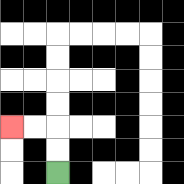{'start': '[2, 7]', 'end': '[0, 5]', 'path_directions': 'U,U,L,L', 'path_coordinates': '[[2, 7], [2, 6], [2, 5], [1, 5], [0, 5]]'}